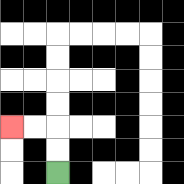{'start': '[2, 7]', 'end': '[0, 5]', 'path_directions': 'U,U,L,L', 'path_coordinates': '[[2, 7], [2, 6], [2, 5], [1, 5], [0, 5]]'}